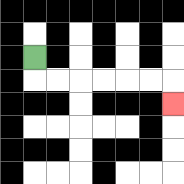{'start': '[1, 2]', 'end': '[7, 4]', 'path_directions': 'D,R,R,R,R,R,R,D', 'path_coordinates': '[[1, 2], [1, 3], [2, 3], [3, 3], [4, 3], [5, 3], [6, 3], [7, 3], [7, 4]]'}